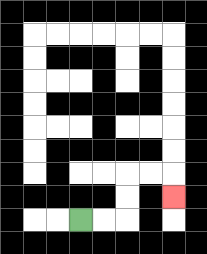{'start': '[3, 9]', 'end': '[7, 8]', 'path_directions': 'R,R,U,U,R,R,D', 'path_coordinates': '[[3, 9], [4, 9], [5, 9], [5, 8], [5, 7], [6, 7], [7, 7], [7, 8]]'}